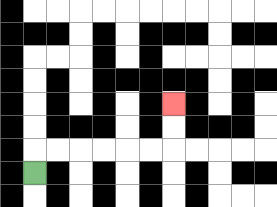{'start': '[1, 7]', 'end': '[7, 4]', 'path_directions': 'U,R,R,R,R,R,R,U,U', 'path_coordinates': '[[1, 7], [1, 6], [2, 6], [3, 6], [4, 6], [5, 6], [6, 6], [7, 6], [7, 5], [7, 4]]'}